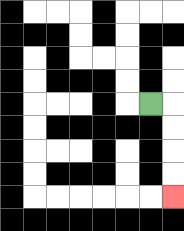{'start': '[6, 4]', 'end': '[7, 8]', 'path_directions': 'R,D,D,D,D', 'path_coordinates': '[[6, 4], [7, 4], [7, 5], [7, 6], [7, 7], [7, 8]]'}